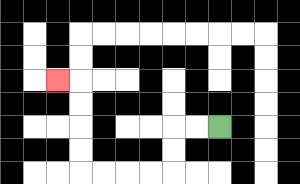{'start': '[9, 5]', 'end': '[2, 3]', 'path_directions': 'L,L,D,D,L,L,L,L,U,U,U,U,L', 'path_coordinates': '[[9, 5], [8, 5], [7, 5], [7, 6], [7, 7], [6, 7], [5, 7], [4, 7], [3, 7], [3, 6], [3, 5], [3, 4], [3, 3], [2, 3]]'}